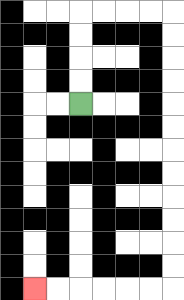{'start': '[3, 4]', 'end': '[1, 12]', 'path_directions': 'U,U,U,U,R,R,R,R,D,D,D,D,D,D,D,D,D,D,D,D,L,L,L,L,L,L', 'path_coordinates': '[[3, 4], [3, 3], [3, 2], [3, 1], [3, 0], [4, 0], [5, 0], [6, 0], [7, 0], [7, 1], [7, 2], [7, 3], [7, 4], [7, 5], [7, 6], [7, 7], [7, 8], [7, 9], [7, 10], [7, 11], [7, 12], [6, 12], [5, 12], [4, 12], [3, 12], [2, 12], [1, 12]]'}